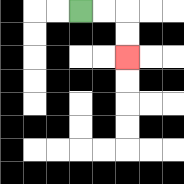{'start': '[3, 0]', 'end': '[5, 2]', 'path_directions': 'R,R,D,D', 'path_coordinates': '[[3, 0], [4, 0], [5, 0], [5, 1], [5, 2]]'}